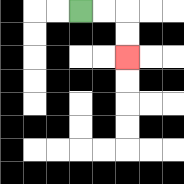{'start': '[3, 0]', 'end': '[5, 2]', 'path_directions': 'R,R,D,D', 'path_coordinates': '[[3, 0], [4, 0], [5, 0], [5, 1], [5, 2]]'}